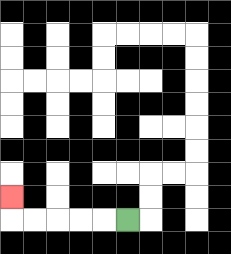{'start': '[5, 9]', 'end': '[0, 8]', 'path_directions': 'L,L,L,L,L,U', 'path_coordinates': '[[5, 9], [4, 9], [3, 9], [2, 9], [1, 9], [0, 9], [0, 8]]'}